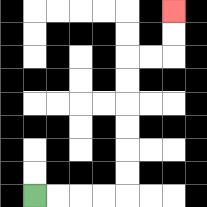{'start': '[1, 8]', 'end': '[7, 0]', 'path_directions': 'R,R,R,R,U,U,U,U,U,U,R,R,U,U', 'path_coordinates': '[[1, 8], [2, 8], [3, 8], [4, 8], [5, 8], [5, 7], [5, 6], [5, 5], [5, 4], [5, 3], [5, 2], [6, 2], [7, 2], [7, 1], [7, 0]]'}